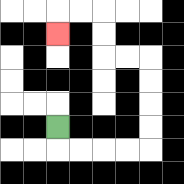{'start': '[2, 5]', 'end': '[2, 1]', 'path_directions': 'D,R,R,R,R,U,U,U,U,L,L,U,U,L,L,D', 'path_coordinates': '[[2, 5], [2, 6], [3, 6], [4, 6], [5, 6], [6, 6], [6, 5], [6, 4], [6, 3], [6, 2], [5, 2], [4, 2], [4, 1], [4, 0], [3, 0], [2, 0], [2, 1]]'}